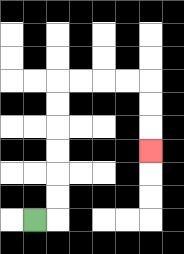{'start': '[1, 9]', 'end': '[6, 6]', 'path_directions': 'R,U,U,U,U,U,U,R,R,R,R,D,D,D', 'path_coordinates': '[[1, 9], [2, 9], [2, 8], [2, 7], [2, 6], [2, 5], [2, 4], [2, 3], [3, 3], [4, 3], [5, 3], [6, 3], [6, 4], [6, 5], [6, 6]]'}